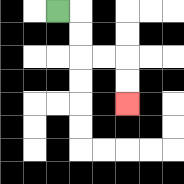{'start': '[2, 0]', 'end': '[5, 4]', 'path_directions': 'R,D,D,R,R,D,D', 'path_coordinates': '[[2, 0], [3, 0], [3, 1], [3, 2], [4, 2], [5, 2], [5, 3], [5, 4]]'}